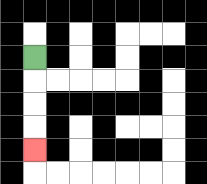{'start': '[1, 2]', 'end': '[1, 6]', 'path_directions': 'D,D,D,D', 'path_coordinates': '[[1, 2], [1, 3], [1, 4], [1, 5], [1, 6]]'}